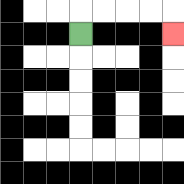{'start': '[3, 1]', 'end': '[7, 1]', 'path_directions': 'U,R,R,R,R,D', 'path_coordinates': '[[3, 1], [3, 0], [4, 0], [5, 0], [6, 0], [7, 0], [7, 1]]'}